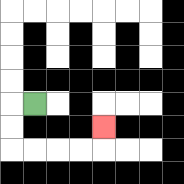{'start': '[1, 4]', 'end': '[4, 5]', 'path_directions': 'L,D,D,R,R,R,R,U', 'path_coordinates': '[[1, 4], [0, 4], [0, 5], [0, 6], [1, 6], [2, 6], [3, 6], [4, 6], [4, 5]]'}